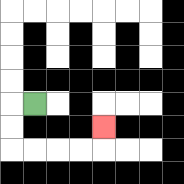{'start': '[1, 4]', 'end': '[4, 5]', 'path_directions': 'L,D,D,R,R,R,R,U', 'path_coordinates': '[[1, 4], [0, 4], [0, 5], [0, 6], [1, 6], [2, 6], [3, 6], [4, 6], [4, 5]]'}